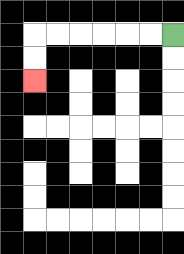{'start': '[7, 1]', 'end': '[1, 3]', 'path_directions': 'L,L,L,L,L,L,D,D', 'path_coordinates': '[[7, 1], [6, 1], [5, 1], [4, 1], [3, 1], [2, 1], [1, 1], [1, 2], [1, 3]]'}